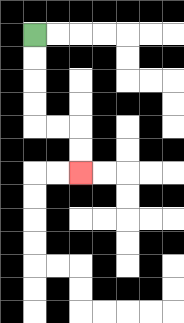{'start': '[1, 1]', 'end': '[3, 7]', 'path_directions': 'D,D,D,D,R,R,D,D', 'path_coordinates': '[[1, 1], [1, 2], [1, 3], [1, 4], [1, 5], [2, 5], [3, 5], [3, 6], [3, 7]]'}